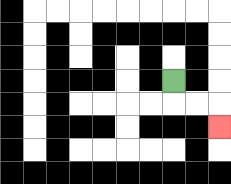{'start': '[7, 3]', 'end': '[9, 5]', 'path_directions': 'D,R,R,D', 'path_coordinates': '[[7, 3], [7, 4], [8, 4], [9, 4], [9, 5]]'}